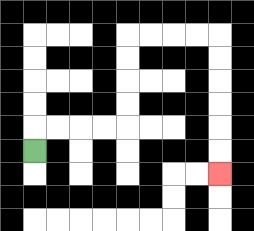{'start': '[1, 6]', 'end': '[9, 7]', 'path_directions': 'U,R,R,R,R,U,U,U,U,R,R,R,R,D,D,D,D,D,D', 'path_coordinates': '[[1, 6], [1, 5], [2, 5], [3, 5], [4, 5], [5, 5], [5, 4], [5, 3], [5, 2], [5, 1], [6, 1], [7, 1], [8, 1], [9, 1], [9, 2], [9, 3], [9, 4], [9, 5], [9, 6], [9, 7]]'}